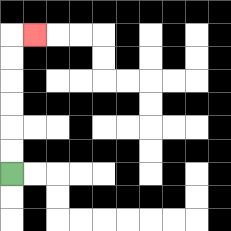{'start': '[0, 7]', 'end': '[1, 1]', 'path_directions': 'U,U,U,U,U,U,R', 'path_coordinates': '[[0, 7], [0, 6], [0, 5], [0, 4], [0, 3], [0, 2], [0, 1], [1, 1]]'}